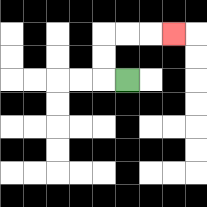{'start': '[5, 3]', 'end': '[7, 1]', 'path_directions': 'L,U,U,R,R,R', 'path_coordinates': '[[5, 3], [4, 3], [4, 2], [4, 1], [5, 1], [6, 1], [7, 1]]'}